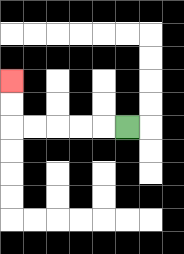{'start': '[5, 5]', 'end': '[0, 3]', 'path_directions': 'L,L,L,L,L,U,U', 'path_coordinates': '[[5, 5], [4, 5], [3, 5], [2, 5], [1, 5], [0, 5], [0, 4], [0, 3]]'}